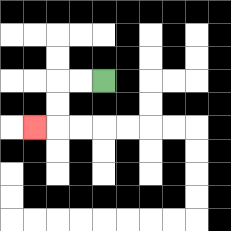{'start': '[4, 3]', 'end': '[1, 5]', 'path_directions': 'L,L,D,D,L', 'path_coordinates': '[[4, 3], [3, 3], [2, 3], [2, 4], [2, 5], [1, 5]]'}